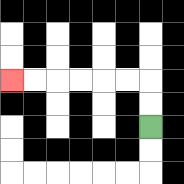{'start': '[6, 5]', 'end': '[0, 3]', 'path_directions': 'U,U,L,L,L,L,L,L', 'path_coordinates': '[[6, 5], [6, 4], [6, 3], [5, 3], [4, 3], [3, 3], [2, 3], [1, 3], [0, 3]]'}